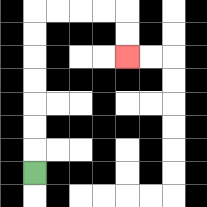{'start': '[1, 7]', 'end': '[5, 2]', 'path_directions': 'U,U,U,U,U,U,U,R,R,R,R,D,D', 'path_coordinates': '[[1, 7], [1, 6], [1, 5], [1, 4], [1, 3], [1, 2], [1, 1], [1, 0], [2, 0], [3, 0], [4, 0], [5, 0], [5, 1], [5, 2]]'}